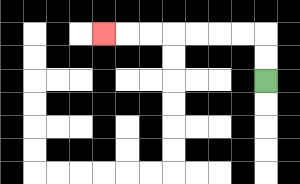{'start': '[11, 3]', 'end': '[4, 1]', 'path_directions': 'U,U,L,L,L,L,L,L,L', 'path_coordinates': '[[11, 3], [11, 2], [11, 1], [10, 1], [9, 1], [8, 1], [7, 1], [6, 1], [5, 1], [4, 1]]'}